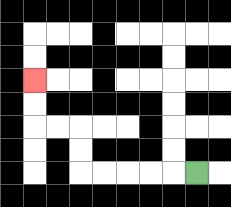{'start': '[8, 7]', 'end': '[1, 3]', 'path_directions': 'L,L,L,L,L,U,U,L,L,U,U', 'path_coordinates': '[[8, 7], [7, 7], [6, 7], [5, 7], [4, 7], [3, 7], [3, 6], [3, 5], [2, 5], [1, 5], [1, 4], [1, 3]]'}